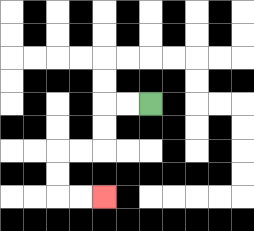{'start': '[6, 4]', 'end': '[4, 8]', 'path_directions': 'L,L,D,D,L,L,D,D,R,R', 'path_coordinates': '[[6, 4], [5, 4], [4, 4], [4, 5], [4, 6], [3, 6], [2, 6], [2, 7], [2, 8], [3, 8], [4, 8]]'}